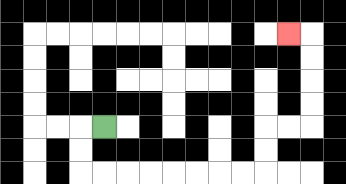{'start': '[4, 5]', 'end': '[12, 1]', 'path_directions': 'L,D,D,R,R,R,R,R,R,R,R,U,U,R,R,U,U,U,U,L', 'path_coordinates': '[[4, 5], [3, 5], [3, 6], [3, 7], [4, 7], [5, 7], [6, 7], [7, 7], [8, 7], [9, 7], [10, 7], [11, 7], [11, 6], [11, 5], [12, 5], [13, 5], [13, 4], [13, 3], [13, 2], [13, 1], [12, 1]]'}